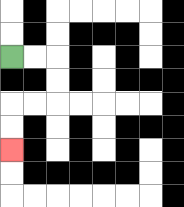{'start': '[0, 2]', 'end': '[0, 6]', 'path_directions': 'R,R,D,D,L,L,D,D', 'path_coordinates': '[[0, 2], [1, 2], [2, 2], [2, 3], [2, 4], [1, 4], [0, 4], [0, 5], [0, 6]]'}